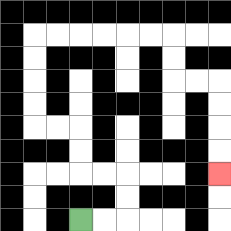{'start': '[3, 9]', 'end': '[9, 7]', 'path_directions': 'R,R,U,U,L,L,U,U,L,L,U,U,U,U,R,R,R,R,R,R,D,D,R,R,D,D,D,D', 'path_coordinates': '[[3, 9], [4, 9], [5, 9], [5, 8], [5, 7], [4, 7], [3, 7], [3, 6], [3, 5], [2, 5], [1, 5], [1, 4], [1, 3], [1, 2], [1, 1], [2, 1], [3, 1], [4, 1], [5, 1], [6, 1], [7, 1], [7, 2], [7, 3], [8, 3], [9, 3], [9, 4], [9, 5], [9, 6], [9, 7]]'}